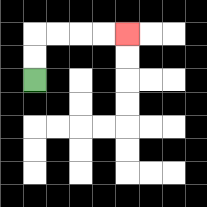{'start': '[1, 3]', 'end': '[5, 1]', 'path_directions': 'U,U,R,R,R,R', 'path_coordinates': '[[1, 3], [1, 2], [1, 1], [2, 1], [3, 1], [4, 1], [5, 1]]'}